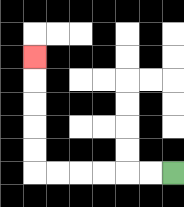{'start': '[7, 7]', 'end': '[1, 2]', 'path_directions': 'L,L,L,L,L,L,U,U,U,U,U', 'path_coordinates': '[[7, 7], [6, 7], [5, 7], [4, 7], [3, 7], [2, 7], [1, 7], [1, 6], [1, 5], [1, 4], [1, 3], [1, 2]]'}